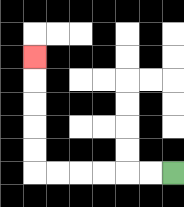{'start': '[7, 7]', 'end': '[1, 2]', 'path_directions': 'L,L,L,L,L,L,U,U,U,U,U', 'path_coordinates': '[[7, 7], [6, 7], [5, 7], [4, 7], [3, 7], [2, 7], [1, 7], [1, 6], [1, 5], [1, 4], [1, 3], [1, 2]]'}